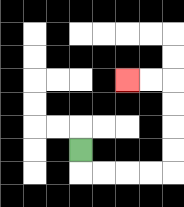{'start': '[3, 6]', 'end': '[5, 3]', 'path_directions': 'D,R,R,R,R,U,U,U,U,L,L', 'path_coordinates': '[[3, 6], [3, 7], [4, 7], [5, 7], [6, 7], [7, 7], [7, 6], [7, 5], [7, 4], [7, 3], [6, 3], [5, 3]]'}